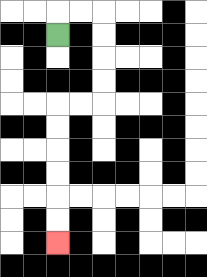{'start': '[2, 1]', 'end': '[2, 10]', 'path_directions': 'U,R,R,D,D,D,D,L,L,D,D,D,D,D,D', 'path_coordinates': '[[2, 1], [2, 0], [3, 0], [4, 0], [4, 1], [4, 2], [4, 3], [4, 4], [3, 4], [2, 4], [2, 5], [2, 6], [2, 7], [2, 8], [2, 9], [2, 10]]'}